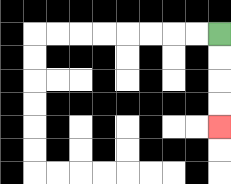{'start': '[9, 1]', 'end': '[9, 5]', 'path_directions': 'D,D,D,D', 'path_coordinates': '[[9, 1], [9, 2], [9, 3], [9, 4], [9, 5]]'}